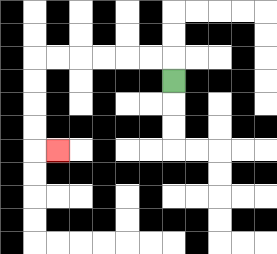{'start': '[7, 3]', 'end': '[2, 6]', 'path_directions': 'U,L,L,L,L,L,L,D,D,D,D,R', 'path_coordinates': '[[7, 3], [7, 2], [6, 2], [5, 2], [4, 2], [3, 2], [2, 2], [1, 2], [1, 3], [1, 4], [1, 5], [1, 6], [2, 6]]'}